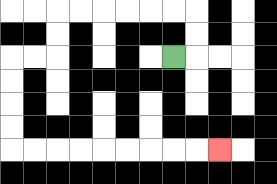{'start': '[7, 2]', 'end': '[9, 6]', 'path_directions': 'R,U,U,L,L,L,L,L,L,D,D,L,L,D,D,D,D,R,R,R,R,R,R,R,R,R', 'path_coordinates': '[[7, 2], [8, 2], [8, 1], [8, 0], [7, 0], [6, 0], [5, 0], [4, 0], [3, 0], [2, 0], [2, 1], [2, 2], [1, 2], [0, 2], [0, 3], [0, 4], [0, 5], [0, 6], [1, 6], [2, 6], [3, 6], [4, 6], [5, 6], [6, 6], [7, 6], [8, 6], [9, 6]]'}